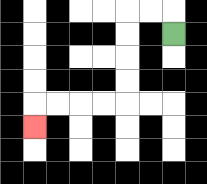{'start': '[7, 1]', 'end': '[1, 5]', 'path_directions': 'U,L,L,D,D,D,D,L,L,L,L,D', 'path_coordinates': '[[7, 1], [7, 0], [6, 0], [5, 0], [5, 1], [5, 2], [5, 3], [5, 4], [4, 4], [3, 4], [2, 4], [1, 4], [1, 5]]'}